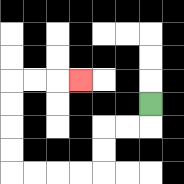{'start': '[6, 4]', 'end': '[3, 3]', 'path_directions': 'D,L,L,D,D,L,L,L,L,U,U,U,U,R,R,R', 'path_coordinates': '[[6, 4], [6, 5], [5, 5], [4, 5], [4, 6], [4, 7], [3, 7], [2, 7], [1, 7], [0, 7], [0, 6], [0, 5], [0, 4], [0, 3], [1, 3], [2, 3], [3, 3]]'}